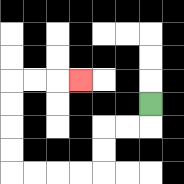{'start': '[6, 4]', 'end': '[3, 3]', 'path_directions': 'D,L,L,D,D,L,L,L,L,U,U,U,U,R,R,R', 'path_coordinates': '[[6, 4], [6, 5], [5, 5], [4, 5], [4, 6], [4, 7], [3, 7], [2, 7], [1, 7], [0, 7], [0, 6], [0, 5], [0, 4], [0, 3], [1, 3], [2, 3], [3, 3]]'}